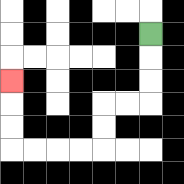{'start': '[6, 1]', 'end': '[0, 3]', 'path_directions': 'D,D,D,L,L,D,D,L,L,L,L,U,U,U', 'path_coordinates': '[[6, 1], [6, 2], [6, 3], [6, 4], [5, 4], [4, 4], [4, 5], [4, 6], [3, 6], [2, 6], [1, 6], [0, 6], [0, 5], [0, 4], [0, 3]]'}